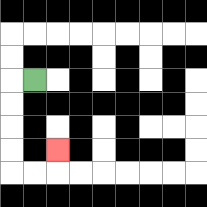{'start': '[1, 3]', 'end': '[2, 6]', 'path_directions': 'L,D,D,D,D,R,R,U', 'path_coordinates': '[[1, 3], [0, 3], [0, 4], [0, 5], [0, 6], [0, 7], [1, 7], [2, 7], [2, 6]]'}